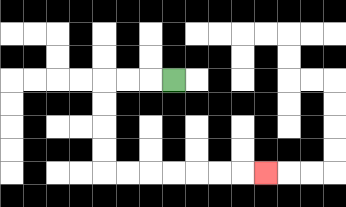{'start': '[7, 3]', 'end': '[11, 7]', 'path_directions': 'L,L,L,D,D,D,D,R,R,R,R,R,R,R', 'path_coordinates': '[[7, 3], [6, 3], [5, 3], [4, 3], [4, 4], [4, 5], [4, 6], [4, 7], [5, 7], [6, 7], [7, 7], [8, 7], [9, 7], [10, 7], [11, 7]]'}